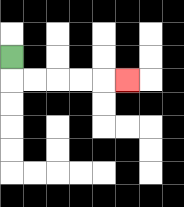{'start': '[0, 2]', 'end': '[5, 3]', 'path_directions': 'D,R,R,R,R,R', 'path_coordinates': '[[0, 2], [0, 3], [1, 3], [2, 3], [3, 3], [4, 3], [5, 3]]'}